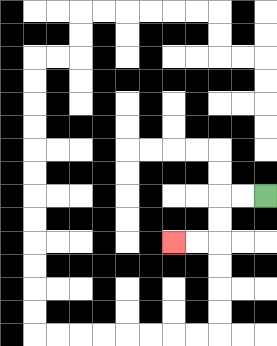{'start': '[11, 8]', 'end': '[7, 10]', 'path_directions': 'L,L,D,D,L,L', 'path_coordinates': '[[11, 8], [10, 8], [9, 8], [9, 9], [9, 10], [8, 10], [7, 10]]'}